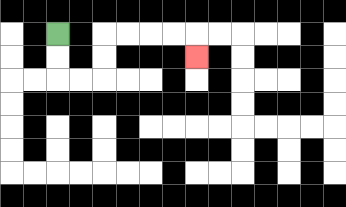{'start': '[2, 1]', 'end': '[8, 2]', 'path_directions': 'D,D,R,R,U,U,R,R,R,R,D', 'path_coordinates': '[[2, 1], [2, 2], [2, 3], [3, 3], [4, 3], [4, 2], [4, 1], [5, 1], [6, 1], [7, 1], [8, 1], [8, 2]]'}